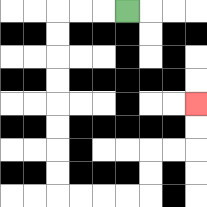{'start': '[5, 0]', 'end': '[8, 4]', 'path_directions': 'L,L,L,D,D,D,D,D,D,D,D,R,R,R,R,U,U,R,R,U,U', 'path_coordinates': '[[5, 0], [4, 0], [3, 0], [2, 0], [2, 1], [2, 2], [2, 3], [2, 4], [2, 5], [2, 6], [2, 7], [2, 8], [3, 8], [4, 8], [5, 8], [6, 8], [6, 7], [6, 6], [7, 6], [8, 6], [8, 5], [8, 4]]'}